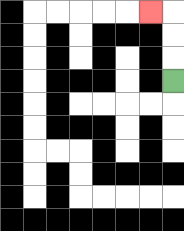{'start': '[7, 3]', 'end': '[6, 0]', 'path_directions': 'U,U,U,L', 'path_coordinates': '[[7, 3], [7, 2], [7, 1], [7, 0], [6, 0]]'}